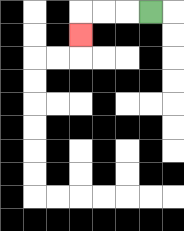{'start': '[6, 0]', 'end': '[3, 1]', 'path_directions': 'L,L,L,D', 'path_coordinates': '[[6, 0], [5, 0], [4, 0], [3, 0], [3, 1]]'}